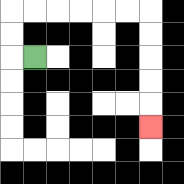{'start': '[1, 2]', 'end': '[6, 5]', 'path_directions': 'L,U,U,R,R,R,R,R,R,D,D,D,D,D', 'path_coordinates': '[[1, 2], [0, 2], [0, 1], [0, 0], [1, 0], [2, 0], [3, 0], [4, 0], [5, 0], [6, 0], [6, 1], [6, 2], [6, 3], [6, 4], [6, 5]]'}